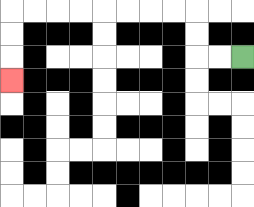{'start': '[10, 2]', 'end': '[0, 3]', 'path_directions': 'L,L,U,U,L,L,L,L,L,L,L,L,D,D,D', 'path_coordinates': '[[10, 2], [9, 2], [8, 2], [8, 1], [8, 0], [7, 0], [6, 0], [5, 0], [4, 0], [3, 0], [2, 0], [1, 0], [0, 0], [0, 1], [0, 2], [0, 3]]'}